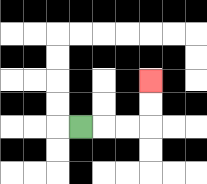{'start': '[3, 5]', 'end': '[6, 3]', 'path_directions': 'R,R,R,U,U', 'path_coordinates': '[[3, 5], [4, 5], [5, 5], [6, 5], [6, 4], [6, 3]]'}